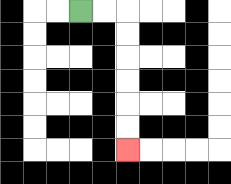{'start': '[3, 0]', 'end': '[5, 6]', 'path_directions': 'R,R,D,D,D,D,D,D', 'path_coordinates': '[[3, 0], [4, 0], [5, 0], [5, 1], [5, 2], [5, 3], [5, 4], [5, 5], [5, 6]]'}